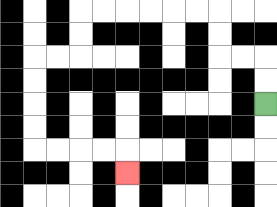{'start': '[11, 4]', 'end': '[5, 7]', 'path_directions': 'U,U,L,L,U,U,L,L,L,L,L,L,D,D,L,L,D,D,D,D,R,R,R,R,D', 'path_coordinates': '[[11, 4], [11, 3], [11, 2], [10, 2], [9, 2], [9, 1], [9, 0], [8, 0], [7, 0], [6, 0], [5, 0], [4, 0], [3, 0], [3, 1], [3, 2], [2, 2], [1, 2], [1, 3], [1, 4], [1, 5], [1, 6], [2, 6], [3, 6], [4, 6], [5, 6], [5, 7]]'}